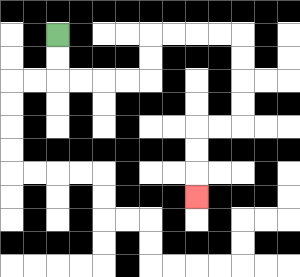{'start': '[2, 1]', 'end': '[8, 8]', 'path_directions': 'D,D,R,R,R,R,U,U,R,R,R,R,D,D,D,D,L,L,D,D,D', 'path_coordinates': '[[2, 1], [2, 2], [2, 3], [3, 3], [4, 3], [5, 3], [6, 3], [6, 2], [6, 1], [7, 1], [8, 1], [9, 1], [10, 1], [10, 2], [10, 3], [10, 4], [10, 5], [9, 5], [8, 5], [8, 6], [8, 7], [8, 8]]'}